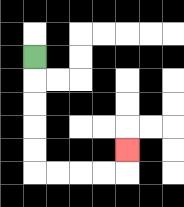{'start': '[1, 2]', 'end': '[5, 6]', 'path_directions': 'D,D,D,D,D,R,R,R,R,U', 'path_coordinates': '[[1, 2], [1, 3], [1, 4], [1, 5], [1, 6], [1, 7], [2, 7], [3, 7], [4, 7], [5, 7], [5, 6]]'}